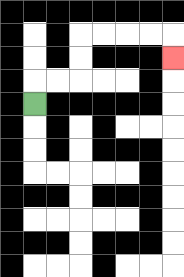{'start': '[1, 4]', 'end': '[7, 2]', 'path_directions': 'U,R,R,U,U,R,R,R,R,D', 'path_coordinates': '[[1, 4], [1, 3], [2, 3], [3, 3], [3, 2], [3, 1], [4, 1], [5, 1], [6, 1], [7, 1], [7, 2]]'}